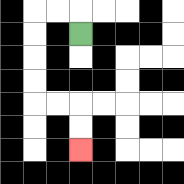{'start': '[3, 1]', 'end': '[3, 6]', 'path_directions': 'U,L,L,D,D,D,D,R,R,D,D', 'path_coordinates': '[[3, 1], [3, 0], [2, 0], [1, 0], [1, 1], [1, 2], [1, 3], [1, 4], [2, 4], [3, 4], [3, 5], [3, 6]]'}